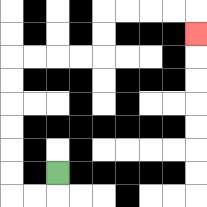{'start': '[2, 7]', 'end': '[8, 1]', 'path_directions': 'D,L,L,U,U,U,U,U,U,R,R,R,R,U,U,R,R,R,R,D', 'path_coordinates': '[[2, 7], [2, 8], [1, 8], [0, 8], [0, 7], [0, 6], [0, 5], [0, 4], [0, 3], [0, 2], [1, 2], [2, 2], [3, 2], [4, 2], [4, 1], [4, 0], [5, 0], [6, 0], [7, 0], [8, 0], [8, 1]]'}